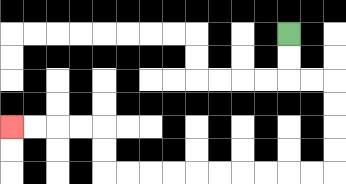{'start': '[12, 1]', 'end': '[0, 5]', 'path_directions': 'D,D,R,R,D,D,D,D,L,L,L,L,L,L,L,L,L,L,U,U,L,L,L,L', 'path_coordinates': '[[12, 1], [12, 2], [12, 3], [13, 3], [14, 3], [14, 4], [14, 5], [14, 6], [14, 7], [13, 7], [12, 7], [11, 7], [10, 7], [9, 7], [8, 7], [7, 7], [6, 7], [5, 7], [4, 7], [4, 6], [4, 5], [3, 5], [2, 5], [1, 5], [0, 5]]'}